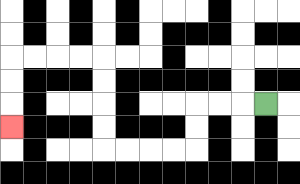{'start': '[11, 4]', 'end': '[0, 5]', 'path_directions': 'L,L,L,D,D,L,L,L,L,U,U,U,U,L,L,L,L,D,D,D', 'path_coordinates': '[[11, 4], [10, 4], [9, 4], [8, 4], [8, 5], [8, 6], [7, 6], [6, 6], [5, 6], [4, 6], [4, 5], [4, 4], [4, 3], [4, 2], [3, 2], [2, 2], [1, 2], [0, 2], [0, 3], [0, 4], [0, 5]]'}